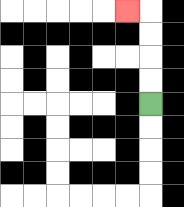{'start': '[6, 4]', 'end': '[5, 0]', 'path_directions': 'U,U,U,U,L', 'path_coordinates': '[[6, 4], [6, 3], [6, 2], [6, 1], [6, 0], [5, 0]]'}